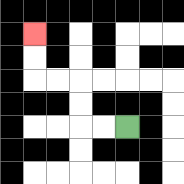{'start': '[5, 5]', 'end': '[1, 1]', 'path_directions': 'L,L,U,U,L,L,U,U', 'path_coordinates': '[[5, 5], [4, 5], [3, 5], [3, 4], [3, 3], [2, 3], [1, 3], [1, 2], [1, 1]]'}